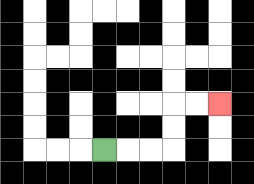{'start': '[4, 6]', 'end': '[9, 4]', 'path_directions': 'R,R,R,U,U,R,R', 'path_coordinates': '[[4, 6], [5, 6], [6, 6], [7, 6], [7, 5], [7, 4], [8, 4], [9, 4]]'}